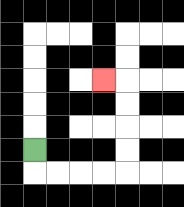{'start': '[1, 6]', 'end': '[4, 3]', 'path_directions': 'D,R,R,R,R,U,U,U,U,L', 'path_coordinates': '[[1, 6], [1, 7], [2, 7], [3, 7], [4, 7], [5, 7], [5, 6], [5, 5], [5, 4], [5, 3], [4, 3]]'}